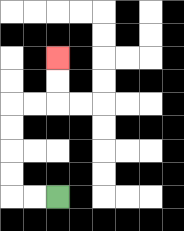{'start': '[2, 8]', 'end': '[2, 2]', 'path_directions': 'L,L,U,U,U,U,R,R,U,U', 'path_coordinates': '[[2, 8], [1, 8], [0, 8], [0, 7], [0, 6], [0, 5], [0, 4], [1, 4], [2, 4], [2, 3], [2, 2]]'}